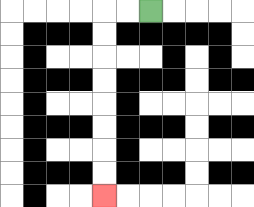{'start': '[6, 0]', 'end': '[4, 8]', 'path_directions': 'L,L,D,D,D,D,D,D,D,D', 'path_coordinates': '[[6, 0], [5, 0], [4, 0], [4, 1], [4, 2], [4, 3], [4, 4], [4, 5], [4, 6], [4, 7], [4, 8]]'}